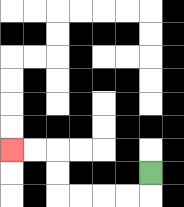{'start': '[6, 7]', 'end': '[0, 6]', 'path_directions': 'D,L,L,L,L,U,U,L,L', 'path_coordinates': '[[6, 7], [6, 8], [5, 8], [4, 8], [3, 8], [2, 8], [2, 7], [2, 6], [1, 6], [0, 6]]'}